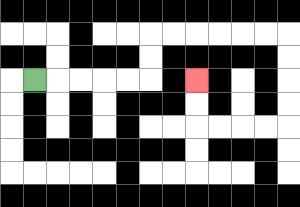{'start': '[1, 3]', 'end': '[8, 3]', 'path_directions': 'R,R,R,R,R,U,U,R,R,R,R,R,R,D,D,D,D,L,L,L,L,U,U', 'path_coordinates': '[[1, 3], [2, 3], [3, 3], [4, 3], [5, 3], [6, 3], [6, 2], [6, 1], [7, 1], [8, 1], [9, 1], [10, 1], [11, 1], [12, 1], [12, 2], [12, 3], [12, 4], [12, 5], [11, 5], [10, 5], [9, 5], [8, 5], [8, 4], [8, 3]]'}